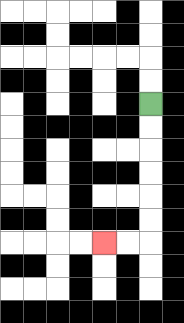{'start': '[6, 4]', 'end': '[4, 10]', 'path_directions': 'D,D,D,D,D,D,L,L', 'path_coordinates': '[[6, 4], [6, 5], [6, 6], [6, 7], [6, 8], [6, 9], [6, 10], [5, 10], [4, 10]]'}